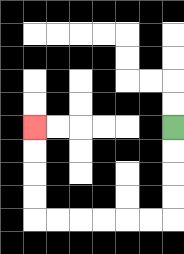{'start': '[7, 5]', 'end': '[1, 5]', 'path_directions': 'D,D,D,D,L,L,L,L,L,L,U,U,U,U', 'path_coordinates': '[[7, 5], [7, 6], [7, 7], [7, 8], [7, 9], [6, 9], [5, 9], [4, 9], [3, 9], [2, 9], [1, 9], [1, 8], [1, 7], [1, 6], [1, 5]]'}